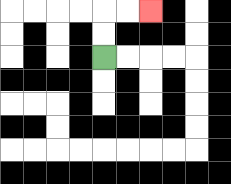{'start': '[4, 2]', 'end': '[6, 0]', 'path_directions': 'U,U,R,R', 'path_coordinates': '[[4, 2], [4, 1], [4, 0], [5, 0], [6, 0]]'}